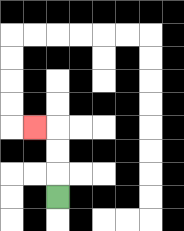{'start': '[2, 8]', 'end': '[1, 5]', 'path_directions': 'U,U,U,L', 'path_coordinates': '[[2, 8], [2, 7], [2, 6], [2, 5], [1, 5]]'}